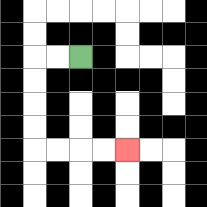{'start': '[3, 2]', 'end': '[5, 6]', 'path_directions': 'L,L,D,D,D,D,R,R,R,R', 'path_coordinates': '[[3, 2], [2, 2], [1, 2], [1, 3], [1, 4], [1, 5], [1, 6], [2, 6], [3, 6], [4, 6], [5, 6]]'}